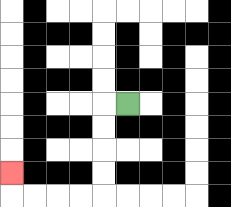{'start': '[5, 4]', 'end': '[0, 7]', 'path_directions': 'L,D,D,D,D,L,L,L,L,U', 'path_coordinates': '[[5, 4], [4, 4], [4, 5], [4, 6], [4, 7], [4, 8], [3, 8], [2, 8], [1, 8], [0, 8], [0, 7]]'}